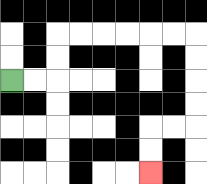{'start': '[0, 3]', 'end': '[6, 7]', 'path_directions': 'R,R,U,U,R,R,R,R,R,R,D,D,D,D,L,L,D,D', 'path_coordinates': '[[0, 3], [1, 3], [2, 3], [2, 2], [2, 1], [3, 1], [4, 1], [5, 1], [6, 1], [7, 1], [8, 1], [8, 2], [8, 3], [8, 4], [8, 5], [7, 5], [6, 5], [6, 6], [6, 7]]'}